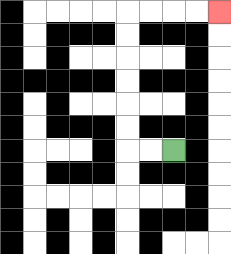{'start': '[7, 6]', 'end': '[9, 0]', 'path_directions': 'L,L,U,U,U,U,U,U,R,R,R,R', 'path_coordinates': '[[7, 6], [6, 6], [5, 6], [5, 5], [5, 4], [5, 3], [5, 2], [5, 1], [5, 0], [6, 0], [7, 0], [8, 0], [9, 0]]'}